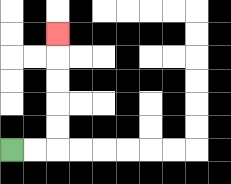{'start': '[0, 6]', 'end': '[2, 1]', 'path_directions': 'R,R,U,U,U,U,U', 'path_coordinates': '[[0, 6], [1, 6], [2, 6], [2, 5], [2, 4], [2, 3], [2, 2], [2, 1]]'}